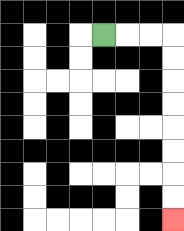{'start': '[4, 1]', 'end': '[7, 9]', 'path_directions': 'R,R,R,D,D,D,D,D,D,D,D', 'path_coordinates': '[[4, 1], [5, 1], [6, 1], [7, 1], [7, 2], [7, 3], [7, 4], [7, 5], [7, 6], [7, 7], [7, 8], [7, 9]]'}